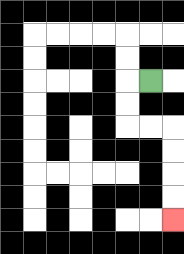{'start': '[6, 3]', 'end': '[7, 9]', 'path_directions': 'L,D,D,R,R,D,D,D,D', 'path_coordinates': '[[6, 3], [5, 3], [5, 4], [5, 5], [6, 5], [7, 5], [7, 6], [7, 7], [7, 8], [7, 9]]'}